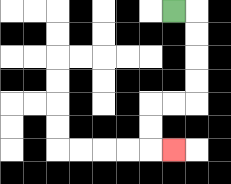{'start': '[7, 0]', 'end': '[7, 6]', 'path_directions': 'R,D,D,D,D,L,L,D,D,R', 'path_coordinates': '[[7, 0], [8, 0], [8, 1], [8, 2], [8, 3], [8, 4], [7, 4], [6, 4], [6, 5], [6, 6], [7, 6]]'}